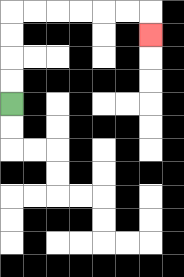{'start': '[0, 4]', 'end': '[6, 1]', 'path_directions': 'U,U,U,U,R,R,R,R,R,R,D', 'path_coordinates': '[[0, 4], [0, 3], [0, 2], [0, 1], [0, 0], [1, 0], [2, 0], [3, 0], [4, 0], [5, 0], [6, 0], [6, 1]]'}